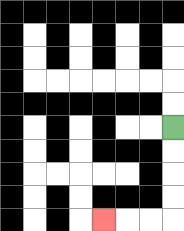{'start': '[7, 5]', 'end': '[4, 9]', 'path_directions': 'D,D,D,D,L,L,L', 'path_coordinates': '[[7, 5], [7, 6], [7, 7], [7, 8], [7, 9], [6, 9], [5, 9], [4, 9]]'}